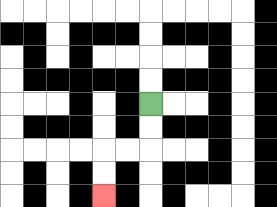{'start': '[6, 4]', 'end': '[4, 8]', 'path_directions': 'D,D,L,L,D,D', 'path_coordinates': '[[6, 4], [6, 5], [6, 6], [5, 6], [4, 6], [4, 7], [4, 8]]'}